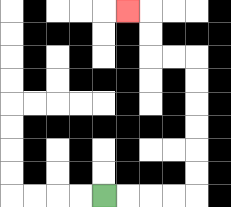{'start': '[4, 8]', 'end': '[5, 0]', 'path_directions': 'R,R,R,R,U,U,U,U,U,U,L,L,U,U,L', 'path_coordinates': '[[4, 8], [5, 8], [6, 8], [7, 8], [8, 8], [8, 7], [8, 6], [8, 5], [8, 4], [8, 3], [8, 2], [7, 2], [6, 2], [6, 1], [6, 0], [5, 0]]'}